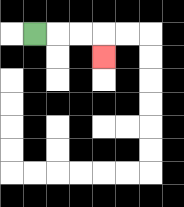{'start': '[1, 1]', 'end': '[4, 2]', 'path_directions': 'R,R,R,D', 'path_coordinates': '[[1, 1], [2, 1], [3, 1], [4, 1], [4, 2]]'}